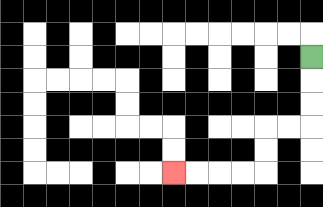{'start': '[13, 2]', 'end': '[7, 7]', 'path_directions': 'D,D,D,L,L,D,D,L,L,L,L', 'path_coordinates': '[[13, 2], [13, 3], [13, 4], [13, 5], [12, 5], [11, 5], [11, 6], [11, 7], [10, 7], [9, 7], [8, 7], [7, 7]]'}